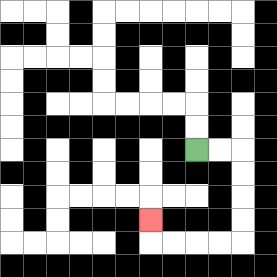{'start': '[8, 6]', 'end': '[6, 9]', 'path_directions': 'R,R,D,D,D,D,L,L,L,L,U', 'path_coordinates': '[[8, 6], [9, 6], [10, 6], [10, 7], [10, 8], [10, 9], [10, 10], [9, 10], [8, 10], [7, 10], [6, 10], [6, 9]]'}